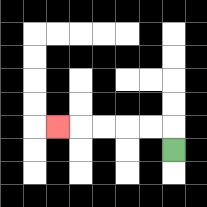{'start': '[7, 6]', 'end': '[2, 5]', 'path_directions': 'U,L,L,L,L,L', 'path_coordinates': '[[7, 6], [7, 5], [6, 5], [5, 5], [4, 5], [3, 5], [2, 5]]'}